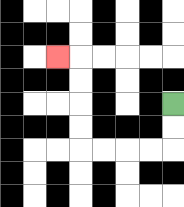{'start': '[7, 4]', 'end': '[2, 2]', 'path_directions': 'D,D,L,L,L,L,U,U,U,U,L', 'path_coordinates': '[[7, 4], [7, 5], [7, 6], [6, 6], [5, 6], [4, 6], [3, 6], [3, 5], [3, 4], [3, 3], [3, 2], [2, 2]]'}